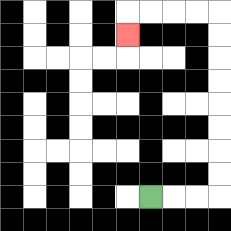{'start': '[6, 8]', 'end': '[5, 1]', 'path_directions': 'R,R,R,U,U,U,U,U,U,U,U,L,L,L,L,D', 'path_coordinates': '[[6, 8], [7, 8], [8, 8], [9, 8], [9, 7], [9, 6], [9, 5], [9, 4], [9, 3], [9, 2], [9, 1], [9, 0], [8, 0], [7, 0], [6, 0], [5, 0], [5, 1]]'}